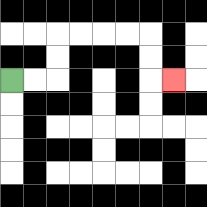{'start': '[0, 3]', 'end': '[7, 3]', 'path_directions': 'R,R,U,U,R,R,R,R,D,D,R', 'path_coordinates': '[[0, 3], [1, 3], [2, 3], [2, 2], [2, 1], [3, 1], [4, 1], [5, 1], [6, 1], [6, 2], [6, 3], [7, 3]]'}